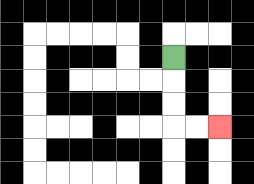{'start': '[7, 2]', 'end': '[9, 5]', 'path_directions': 'D,D,D,R,R', 'path_coordinates': '[[7, 2], [7, 3], [7, 4], [7, 5], [8, 5], [9, 5]]'}